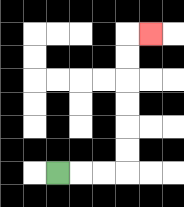{'start': '[2, 7]', 'end': '[6, 1]', 'path_directions': 'R,R,R,U,U,U,U,U,U,R', 'path_coordinates': '[[2, 7], [3, 7], [4, 7], [5, 7], [5, 6], [5, 5], [5, 4], [5, 3], [5, 2], [5, 1], [6, 1]]'}